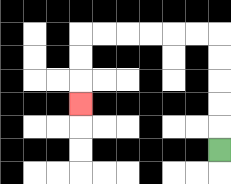{'start': '[9, 6]', 'end': '[3, 4]', 'path_directions': 'U,U,U,U,U,L,L,L,L,L,L,D,D,D', 'path_coordinates': '[[9, 6], [9, 5], [9, 4], [9, 3], [9, 2], [9, 1], [8, 1], [7, 1], [6, 1], [5, 1], [4, 1], [3, 1], [3, 2], [3, 3], [3, 4]]'}